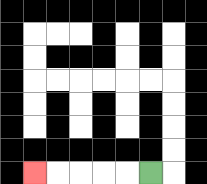{'start': '[6, 7]', 'end': '[1, 7]', 'path_directions': 'L,L,L,L,L', 'path_coordinates': '[[6, 7], [5, 7], [4, 7], [3, 7], [2, 7], [1, 7]]'}